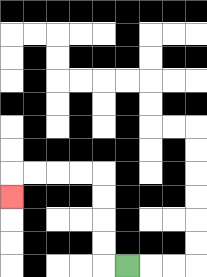{'start': '[5, 11]', 'end': '[0, 8]', 'path_directions': 'L,U,U,U,U,L,L,L,L,D', 'path_coordinates': '[[5, 11], [4, 11], [4, 10], [4, 9], [4, 8], [4, 7], [3, 7], [2, 7], [1, 7], [0, 7], [0, 8]]'}